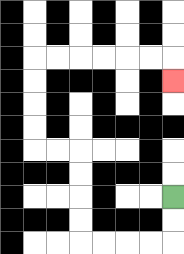{'start': '[7, 8]', 'end': '[7, 3]', 'path_directions': 'D,D,L,L,L,L,U,U,U,U,L,L,U,U,U,U,R,R,R,R,R,R,D', 'path_coordinates': '[[7, 8], [7, 9], [7, 10], [6, 10], [5, 10], [4, 10], [3, 10], [3, 9], [3, 8], [3, 7], [3, 6], [2, 6], [1, 6], [1, 5], [1, 4], [1, 3], [1, 2], [2, 2], [3, 2], [4, 2], [5, 2], [6, 2], [7, 2], [7, 3]]'}